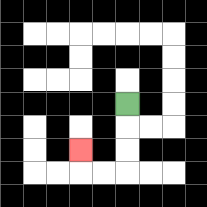{'start': '[5, 4]', 'end': '[3, 6]', 'path_directions': 'D,D,D,L,L,U', 'path_coordinates': '[[5, 4], [5, 5], [5, 6], [5, 7], [4, 7], [3, 7], [3, 6]]'}